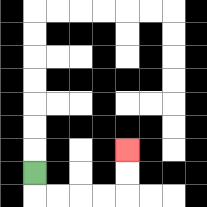{'start': '[1, 7]', 'end': '[5, 6]', 'path_directions': 'D,R,R,R,R,U,U', 'path_coordinates': '[[1, 7], [1, 8], [2, 8], [3, 8], [4, 8], [5, 8], [5, 7], [5, 6]]'}